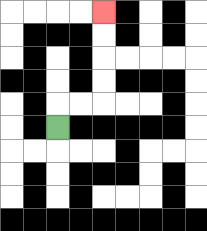{'start': '[2, 5]', 'end': '[4, 0]', 'path_directions': 'U,R,R,U,U,U,U', 'path_coordinates': '[[2, 5], [2, 4], [3, 4], [4, 4], [4, 3], [4, 2], [4, 1], [4, 0]]'}